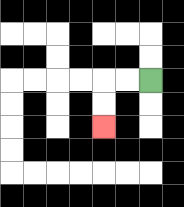{'start': '[6, 3]', 'end': '[4, 5]', 'path_directions': 'L,L,D,D', 'path_coordinates': '[[6, 3], [5, 3], [4, 3], [4, 4], [4, 5]]'}